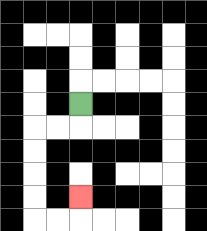{'start': '[3, 4]', 'end': '[3, 8]', 'path_directions': 'D,L,L,D,D,D,D,R,R,U', 'path_coordinates': '[[3, 4], [3, 5], [2, 5], [1, 5], [1, 6], [1, 7], [1, 8], [1, 9], [2, 9], [3, 9], [3, 8]]'}